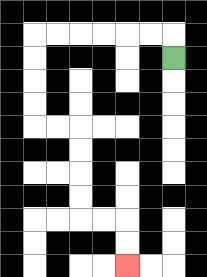{'start': '[7, 2]', 'end': '[5, 11]', 'path_directions': 'U,L,L,L,L,L,L,D,D,D,D,R,R,D,D,D,D,R,R,D,D', 'path_coordinates': '[[7, 2], [7, 1], [6, 1], [5, 1], [4, 1], [3, 1], [2, 1], [1, 1], [1, 2], [1, 3], [1, 4], [1, 5], [2, 5], [3, 5], [3, 6], [3, 7], [3, 8], [3, 9], [4, 9], [5, 9], [5, 10], [5, 11]]'}